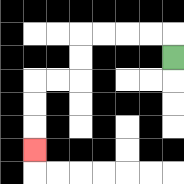{'start': '[7, 2]', 'end': '[1, 6]', 'path_directions': 'U,L,L,L,L,D,D,L,L,D,D,D', 'path_coordinates': '[[7, 2], [7, 1], [6, 1], [5, 1], [4, 1], [3, 1], [3, 2], [3, 3], [2, 3], [1, 3], [1, 4], [1, 5], [1, 6]]'}